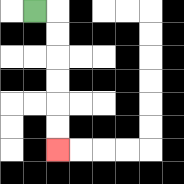{'start': '[1, 0]', 'end': '[2, 6]', 'path_directions': 'R,D,D,D,D,D,D', 'path_coordinates': '[[1, 0], [2, 0], [2, 1], [2, 2], [2, 3], [2, 4], [2, 5], [2, 6]]'}